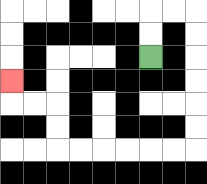{'start': '[6, 2]', 'end': '[0, 3]', 'path_directions': 'U,U,R,R,D,D,D,D,D,D,L,L,L,L,L,L,U,U,L,L,U', 'path_coordinates': '[[6, 2], [6, 1], [6, 0], [7, 0], [8, 0], [8, 1], [8, 2], [8, 3], [8, 4], [8, 5], [8, 6], [7, 6], [6, 6], [5, 6], [4, 6], [3, 6], [2, 6], [2, 5], [2, 4], [1, 4], [0, 4], [0, 3]]'}